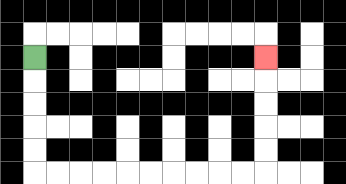{'start': '[1, 2]', 'end': '[11, 2]', 'path_directions': 'D,D,D,D,D,R,R,R,R,R,R,R,R,R,R,U,U,U,U,U', 'path_coordinates': '[[1, 2], [1, 3], [1, 4], [1, 5], [1, 6], [1, 7], [2, 7], [3, 7], [4, 7], [5, 7], [6, 7], [7, 7], [8, 7], [9, 7], [10, 7], [11, 7], [11, 6], [11, 5], [11, 4], [11, 3], [11, 2]]'}